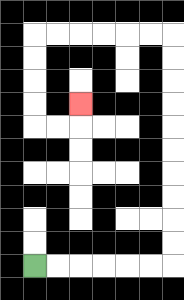{'start': '[1, 11]', 'end': '[3, 4]', 'path_directions': 'R,R,R,R,R,R,U,U,U,U,U,U,U,U,U,U,L,L,L,L,L,L,D,D,D,D,R,R,U', 'path_coordinates': '[[1, 11], [2, 11], [3, 11], [4, 11], [5, 11], [6, 11], [7, 11], [7, 10], [7, 9], [7, 8], [7, 7], [7, 6], [7, 5], [7, 4], [7, 3], [7, 2], [7, 1], [6, 1], [5, 1], [4, 1], [3, 1], [2, 1], [1, 1], [1, 2], [1, 3], [1, 4], [1, 5], [2, 5], [3, 5], [3, 4]]'}